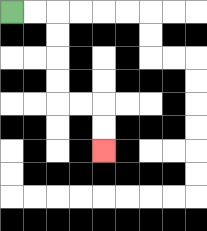{'start': '[0, 0]', 'end': '[4, 6]', 'path_directions': 'R,R,D,D,D,D,R,R,D,D', 'path_coordinates': '[[0, 0], [1, 0], [2, 0], [2, 1], [2, 2], [2, 3], [2, 4], [3, 4], [4, 4], [4, 5], [4, 6]]'}